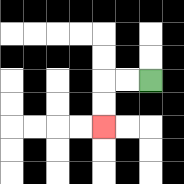{'start': '[6, 3]', 'end': '[4, 5]', 'path_directions': 'L,L,D,D', 'path_coordinates': '[[6, 3], [5, 3], [4, 3], [4, 4], [4, 5]]'}